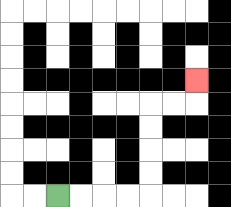{'start': '[2, 8]', 'end': '[8, 3]', 'path_directions': 'R,R,R,R,U,U,U,U,R,R,U', 'path_coordinates': '[[2, 8], [3, 8], [4, 8], [5, 8], [6, 8], [6, 7], [6, 6], [6, 5], [6, 4], [7, 4], [8, 4], [8, 3]]'}